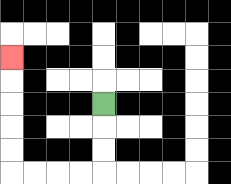{'start': '[4, 4]', 'end': '[0, 2]', 'path_directions': 'D,D,D,L,L,L,L,U,U,U,U,U', 'path_coordinates': '[[4, 4], [4, 5], [4, 6], [4, 7], [3, 7], [2, 7], [1, 7], [0, 7], [0, 6], [0, 5], [0, 4], [0, 3], [0, 2]]'}